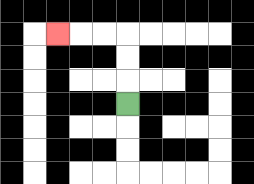{'start': '[5, 4]', 'end': '[2, 1]', 'path_directions': 'U,U,U,L,L,L', 'path_coordinates': '[[5, 4], [5, 3], [5, 2], [5, 1], [4, 1], [3, 1], [2, 1]]'}